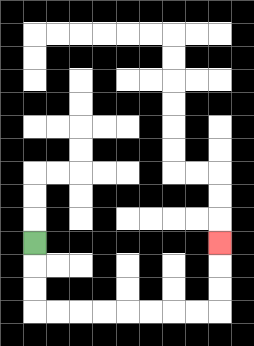{'start': '[1, 10]', 'end': '[9, 10]', 'path_directions': 'D,D,D,R,R,R,R,R,R,R,R,U,U,U', 'path_coordinates': '[[1, 10], [1, 11], [1, 12], [1, 13], [2, 13], [3, 13], [4, 13], [5, 13], [6, 13], [7, 13], [8, 13], [9, 13], [9, 12], [9, 11], [9, 10]]'}